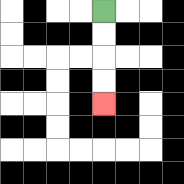{'start': '[4, 0]', 'end': '[4, 4]', 'path_directions': 'D,D,D,D', 'path_coordinates': '[[4, 0], [4, 1], [4, 2], [4, 3], [4, 4]]'}